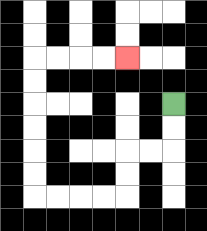{'start': '[7, 4]', 'end': '[5, 2]', 'path_directions': 'D,D,L,L,D,D,L,L,L,L,U,U,U,U,U,U,R,R,R,R', 'path_coordinates': '[[7, 4], [7, 5], [7, 6], [6, 6], [5, 6], [5, 7], [5, 8], [4, 8], [3, 8], [2, 8], [1, 8], [1, 7], [1, 6], [1, 5], [1, 4], [1, 3], [1, 2], [2, 2], [3, 2], [4, 2], [5, 2]]'}